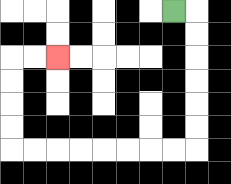{'start': '[7, 0]', 'end': '[2, 2]', 'path_directions': 'R,D,D,D,D,D,D,L,L,L,L,L,L,L,L,U,U,U,U,R,R', 'path_coordinates': '[[7, 0], [8, 0], [8, 1], [8, 2], [8, 3], [8, 4], [8, 5], [8, 6], [7, 6], [6, 6], [5, 6], [4, 6], [3, 6], [2, 6], [1, 6], [0, 6], [0, 5], [0, 4], [0, 3], [0, 2], [1, 2], [2, 2]]'}